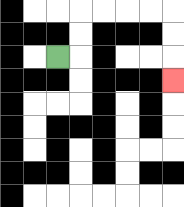{'start': '[2, 2]', 'end': '[7, 3]', 'path_directions': 'R,U,U,R,R,R,R,D,D,D', 'path_coordinates': '[[2, 2], [3, 2], [3, 1], [3, 0], [4, 0], [5, 0], [6, 0], [7, 0], [7, 1], [7, 2], [7, 3]]'}